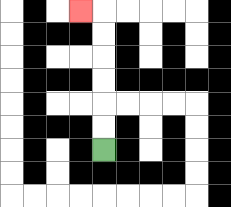{'start': '[4, 6]', 'end': '[3, 0]', 'path_directions': 'U,U,U,U,U,U,L', 'path_coordinates': '[[4, 6], [4, 5], [4, 4], [4, 3], [4, 2], [4, 1], [4, 0], [3, 0]]'}